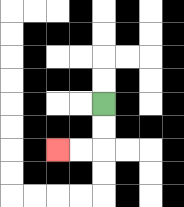{'start': '[4, 4]', 'end': '[2, 6]', 'path_directions': 'D,D,L,L', 'path_coordinates': '[[4, 4], [4, 5], [4, 6], [3, 6], [2, 6]]'}